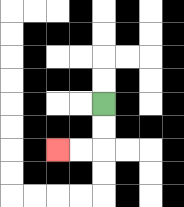{'start': '[4, 4]', 'end': '[2, 6]', 'path_directions': 'D,D,L,L', 'path_coordinates': '[[4, 4], [4, 5], [4, 6], [3, 6], [2, 6]]'}